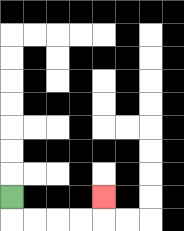{'start': '[0, 8]', 'end': '[4, 8]', 'path_directions': 'D,R,R,R,R,U', 'path_coordinates': '[[0, 8], [0, 9], [1, 9], [2, 9], [3, 9], [4, 9], [4, 8]]'}